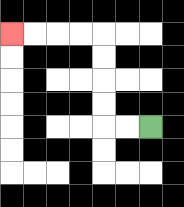{'start': '[6, 5]', 'end': '[0, 1]', 'path_directions': 'L,L,U,U,U,U,L,L,L,L', 'path_coordinates': '[[6, 5], [5, 5], [4, 5], [4, 4], [4, 3], [4, 2], [4, 1], [3, 1], [2, 1], [1, 1], [0, 1]]'}